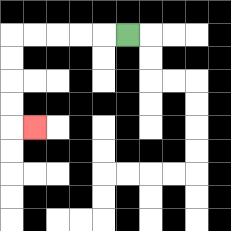{'start': '[5, 1]', 'end': '[1, 5]', 'path_directions': 'L,L,L,L,L,D,D,D,D,R', 'path_coordinates': '[[5, 1], [4, 1], [3, 1], [2, 1], [1, 1], [0, 1], [0, 2], [0, 3], [0, 4], [0, 5], [1, 5]]'}